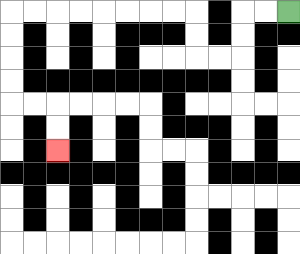{'start': '[12, 0]', 'end': '[2, 6]', 'path_directions': 'L,L,D,D,L,L,U,U,L,L,L,L,L,L,L,L,D,D,D,D,R,R,D,D', 'path_coordinates': '[[12, 0], [11, 0], [10, 0], [10, 1], [10, 2], [9, 2], [8, 2], [8, 1], [8, 0], [7, 0], [6, 0], [5, 0], [4, 0], [3, 0], [2, 0], [1, 0], [0, 0], [0, 1], [0, 2], [0, 3], [0, 4], [1, 4], [2, 4], [2, 5], [2, 6]]'}